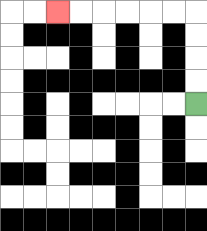{'start': '[8, 4]', 'end': '[2, 0]', 'path_directions': 'U,U,U,U,L,L,L,L,L,L', 'path_coordinates': '[[8, 4], [8, 3], [8, 2], [8, 1], [8, 0], [7, 0], [6, 0], [5, 0], [4, 0], [3, 0], [2, 0]]'}